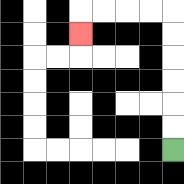{'start': '[7, 6]', 'end': '[3, 1]', 'path_directions': 'U,U,U,U,U,U,L,L,L,L,D', 'path_coordinates': '[[7, 6], [7, 5], [7, 4], [7, 3], [7, 2], [7, 1], [7, 0], [6, 0], [5, 0], [4, 0], [3, 0], [3, 1]]'}